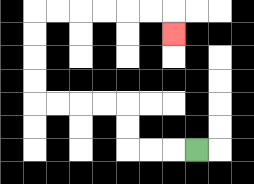{'start': '[8, 6]', 'end': '[7, 1]', 'path_directions': 'L,L,L,U,U,L,L,L,L,U,U,U,U,R,R,R,R,R,R,D', 'path_coordinates': '[[8, 6], [7, 6], [6, 6], [5, 6], [5, 5], [5, 4], [4, 4], [3, 4], [2, 4], [1, 4], [1, 3], [1, 2], [1, 1], [1, 0], [2, 0], [3, 0], [4, 0], [5, 0], [6, 0], [7, 0], [7, 1]]'}